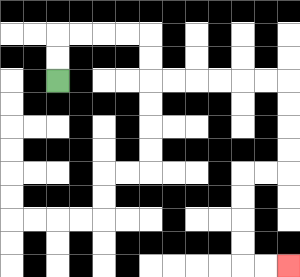{'start': '[2, 3]', 'end': '[12, 11]', 'path_directions': 'U,U,R,R,R,R,D,D,R,R,R,R,R,R,D,D,D,D,L,L,D,D,D,D,R,R', 'path_coordinates': '[[2, 3], [2, 2], [2, 1], [3, 1], [4, 1], [5, 1], [6, 1], [6, 2], [6, 3], [7, 3], [8, 3], [9, 3], [10, 3], [11, 3], [12, 3], [12, 4], [12, 5], [12, 6], [12, 7], [11, 7], [10, 7], [10, 8], [10, 9], [10, 10], [10, 11], [11, 11], [12, 11]]'}